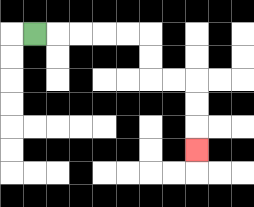{'start': '[1, 1]', 'end': '[8, 6]', 'path_directions': 'R,R,R,R,R,D,D,R,R,D,D,D', 'path_coordinates': '[[1, 1], [2, 1], [3, 1], [4, 1], [5, 1], [6, 1], [6, 2], [6, 3], [7, 3], [8, 3], [8, 4], [8, 5], [8, 6]]'}